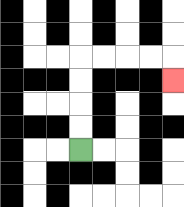{'start': '[3, 6]', 'end': '[7, 3]', 'path_directions': 'U,U,U,U,R,R,R,R,D', 'path_coordinates': '[[3, 6], [3, 5], [3, 4], [3, 3], [3, 2], [4, 2], [5, 2], [6, 2], [7, 2], [7, 3]]'}